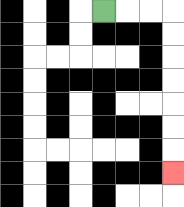{'start': '[4, 0]', 'end': '[7, 7]', 'path_directions': 'R,R,R,D,D,D,D,D,D,D', 'path_coordinates': '[[4, 0], [5, 0], [6, 0], [7, 0], [7, 1], [7, 2], [7, 3], [7, 4], [7, 5], [7, 6], [7, 7]]'}